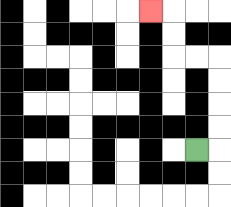{'start': '[8, 6]', 'end': '[6, 0]', 'path_directions': 'R,U,U,U,U,L,L,U,U,L', 'path_coordinates': '[[8, 6], [9, 6], [9, 5], [9, 4], [9, 3], [9, 2], [8, 2], [7, 2], [7, 1], [7, 0], [6, 0]]'}